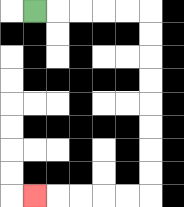{'start': '[1, 0]', 'end': '[1, 8]', 'path_directions': 'R,R,R,R,R,D,D,D,D,D,D,D,D,L,L,L,L,L', 'path_coordinates': '[[1, 0], [2, 0], [3, 0], [4, 0], [5, 0], [6, 0], [6, 1], [6, 2], [6, 3], [6, 4], [6, 5], [6, 6], [6, 7], [6, 8], [5, 8], [4, 8], [3, 8], [2, 8], [1, 8]]'}